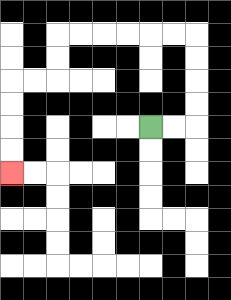{'start': '[6, 5]', 'end': '[0, 7]', 'path_directions': 'R,R,U,U,U,U,L,L,L,L,L,L,D,D,L,L,D,D,D,D', 'path_coordinates': '[[6, 5], [7, 5], [8, 5], [8, 4], [8, 3], [8, 2], [8, 1], [7, 1], [6, 1], [5, 1], [4, 1], [3, 1], [2, 1], [2, 2], [2, 3], [1, 3], [0, 3], [0, 4], [0, 5], [0, 6], [0, 7]]'}